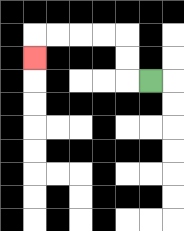{'start': '[6, 3]', 'end': '[1, 2]', 'path_directions': 'L,U,U,L,L,L,L,D', 'path_coordinates': '[[6, 3], [5, 3], [5, 2], [5, 1], [4, 1], [3, 1], [2, 1], [1, 1], [1, 2]]'}